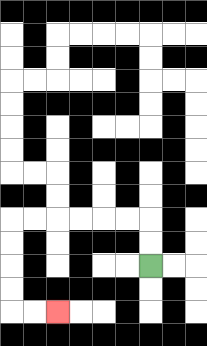{'start': '[6, 11]', 'end': '[2, 13]', 'path_directions': 'U,U,L,L,L,L,L,L,D,D,D,D,R,R', 'path_coordinates': '[[6, 11], [6, 10], [6, 9], [5, 9], [4, 9], [3, 9], [2, 9], [1, 9], [0, 9], [0, 10], [0, 11], [0, 12], [0, 13], [1, 13], [2, 13]]'}